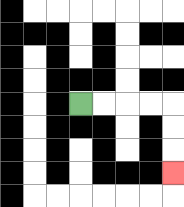{'start': '[3, 4]', 'end': '[7, 7]', 'path_directions': 'R,R,R,R,D,D,D', 'path_coordinates': '[[3, 4], [4, 4], [5, 4], [6, 4], [7, 4], [7, 5], [7, 6], [7, 7]]'}